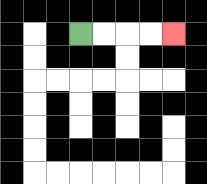{'start': '[3, 1]', 'end': '[7, 1]', 'path_directions': 'R,R,R,R', 'path_coordinates': '[[3, 1], [4, 1], [5, 1], [6, 1], [7, 1]]'}